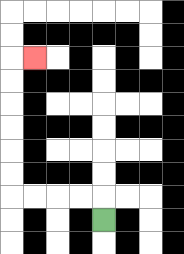{'start': '[4, 9]', 'end': '[1, 2]', 'path_directions': 'U,L,L,L,L,U,U,U,U,U,U,R', 'path_coordinates': '[[4, 9], [4, 8], [3, 8], [2, 8], [1, 8], [0, 8], [0, 7], [0, 6], [0, 5], [0, 4], [0, 3], [0, 2], [1, 2]]'}